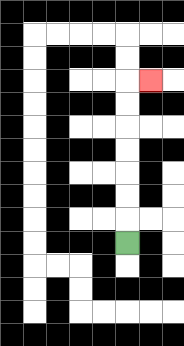{'start': '[5, 10]', 'end': '[6, 3]', 'path_directions': 'U,U,U,U,U,U,U,R', 'path_coordinates': '[[5, 10], [5, 9], [5, 8], [5, 7], [5, 6], [5, 5], [5, 4], [5, 3], [6, 3]]'}